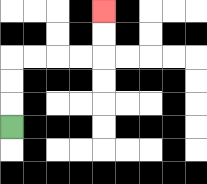{'start': '[0, 5]', 'end': '[4, 0]', 'path_directions': 'U,U,U,R,R,R,R,U,U', 'path_coordinates': '[[0, 5], [0, 4], [0, 3], [0, 2], [1, 2], [2, 2], [3, 2], [4, 2], [4, 1], [4, 0]]'}